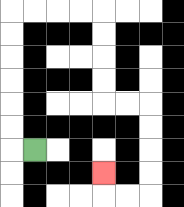{'start': '[1, 6]', 'end': '[4, 7]', 'path_directions': 'L,U,U,U,U,U,U,R,R,R,R,D,D,D,D,R,R,D,D,D,D,L,L,U', 'path_coordinates': '[[1, 6], [0, 6], [0, 5], [0, 4], [0, 3], [0, 2], [0, 1], [0, 0], [1, 0], [2, 0], [3, 0], [4, 0], [4, 1], [4, 2], [4, 3], [4, 4], [5, 4], [6, 4], [6, 5], [6, 6], [6, 7], [6, 8], [5, 8], [4, 8], [4, 7]]'}